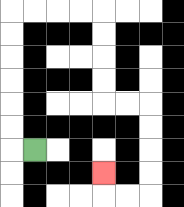{'start': '[1, 6]', 'end': '[4, 7]', 'path_directions': 'L,U,U,U,U,U,U,R,R,R,R,D,D,D,D,R,R,D,D,D,D,L,L,U', 'path_coordinates': '[[1, 6], [0, 6], [0, 5], [0, 4], [0, 3], [0, 2], [0, 1], [0, 0], [1, 0], [2, 0], [3, 0], [4, 0], [4, 1], [4, 2], [4, 3], [4, 4], [5, 4], [6, 4], [6, 5], [6, 6], [6, 7], [6, 8], [5, 8], [4, 8], [4, 7]]'}